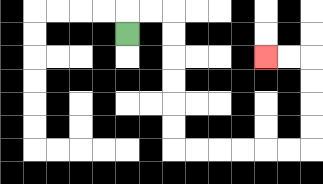{'start': '[5, 1]', 'end': '[11, 2]', 'path_directions': 'U,R,R,D,D,D,D,D,D,R,R,R,R,R,R,U,U,U,U,L,L', 'path_coordinates': '[[5, 1], [5, 0], [6, 0], [7, 0], [7, 1], [7, 2], [7, 3], [7, 4], [7, 5], [7, 6], [8, 6], [9, 6], [10, 6], [11, 6], [12, 6], [13, 6], [13, 5], [13, 4], [13, 3], [13, 2], [12, 2], [11, 2]]'}